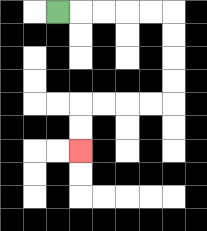{'start': '[2, 0]', 'end': '[3, 6]', 'path_directions': 'R,R,R,R,R,D,D,D,D,L,L,L,L,D,D', 'path_coordinates': '[[2, 0], [3, 0], [4, 0], [5, 0], [6, 0], [7, 0], [7, 1], [7, 2], [7, 3], [7, 4], [6, 4], [5, 4], [4, 4], [3, 4], [3, 5], [3, 6]]'}